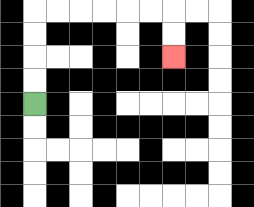{'start': '[1, 4]', 'end': '[7, 2]', 'path_directions': 'U,U,U,U,R,R,R,R,R,R,D,D', 'path_coordinates': '[[1, 4], [1, 3], [1, 2], [1, 1], [1, 0], [2, 0], [3, 0], [4, 0], [5, 0], [6, 0], [7, 0], [7, 1], [7, 2]]'}